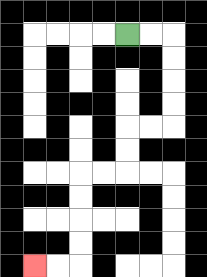{'start': '[5, 1]', 'end': '[1, 11]', 'path_directions': 'R,R,D,D,D,D,L,L,D,D,L,L,D,D,D,D,L,L', 'path_coordinates': '[[5, 1], [6, 1], [7, 1], [7, 2], [7, 3], [7, 4], [7, 5], [6, 5], [5, 5], [5, 6], [5, 7], [4, 7], [3, 7], [3, 8], [3, 9], [3, 10], [3, 11], [2, 11], [1, 11]]'}